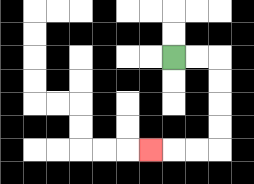{'start': '[7, 2]', 'end': '[6, 6]', 'path_directions': 'R,R,D,D,D,D,L,L,L', 'path_coordinates': '[[7, 2], [8, 2], [9, 2], [9, 3], [9, 4], [9, 5], [9, 6], [8, 6], [7, 6], [6, 6]]'}